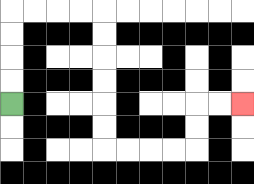{'start': '[0, 4]', 'end': '[10, 4]', 'path_directions': 'U,U,U,U,R,R,R,R,D,D,D,D,D,D,R,R,R,R,U,U,R,R', 'path_coordinates': '[[0, 4], [0, 3], [0, 2], [0, 1], [0, 0], [1, 0], [2, 0], [3, 0], [4, 0], [4, 1], [4, 2], [4, 3], [4, 4], [4, 5], [4, 6], [5, 6], [6, 6], [7, 6], [8, 6], [8, 5], [8, 4], [9, 4], [10, 4]]'}